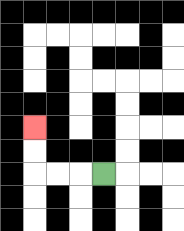{'start': '[4, 7]', 'end': '[1, 5]', 'path_directions': 'L,L,L,U,U', 'path_coordinates': '[[4, 7], [3, 7], [2, 7], [1, 7], [1, 6], [1, 5]]'}